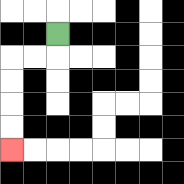{'start': '[2, 1]', 'end': '[0, 6]', 'path_directions': 'D,L,L,D,D,D,D', 'path_coordinates': '[[2, 1], [2, 2], [1, 2], [0, 2], [0, 3], [0, 4], [0, 5], [0, 6]]'}